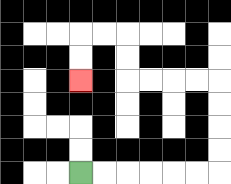{'start': '[3, 7]', 'end': '[3, 3]', 'path_directions': 'R,R,R,R,R,R,U,U,U,U,L,L,L,L,U,U,L,L,D,D', 'path_coordinates': '[[3, 7], [4, 7], [5, 7], [6, 7], [7, 7], [8, 7], [9, 7], [9, 6], [9, 5], [9, 4], [9, 3], [8, 3], [7, 3], [6, 3], [5, 3], [5, 2], [5, 1], [4, 1], [3, 1], [3, 2], [3, 3]]'}